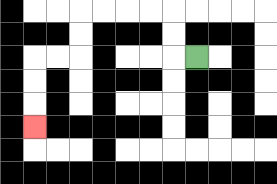{'start': '[8, 2]', 'end': '[1, 5]', 'path_directions': 'L,U,U,L,L,L,L,D,D,L,L,D,D,D', 'path_coordinates': '[[8, 2], [7, 2], [7, 1], [7, 0], [6, 0], [5, 0], [4, 0], [3, 0], [3, 1], [3, 2], [2, 2], [1, 2], [1, 3], [1, 4], [1, 5]]'}